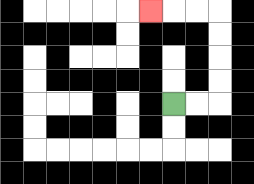{'start': '[7, 4]', 'end': '[6, 0]', 'path_directions': 'R,R,U,U,U,U,L,L,L', 'path_coordinates': '[[7, 4], [8, 4], [9, 4], [9, 3], [9, 2], [9, 1], [9, 0], [8, 0], [7, 0], [6, 0]]'}